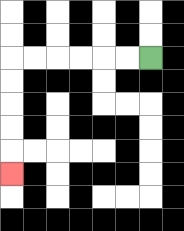{'start': '[6, 2]', 'end': '[0, 7]', 'path_directions': 'L,L,L,L,L,L,D,D,D,D,D', 'path_coordinates': '[[6, 2], [5, 2], [4, 2], [3, 2], [2, 2], [1, 2], [0, 2], [0, 3], [0, 4], [0, 5], [0, 6], [0, 7]]'}